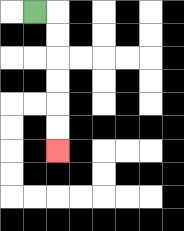{'start': '[1, 0]', 'end': '[2, 6]', 'path_directions': 'R,D,D,D,D,D,D', 'path_coordinates': '[[1, 0], [2, 0], [2, 1], [2, 2], [2, 3], [2, 4], [2, 5], [2, 6]]'}